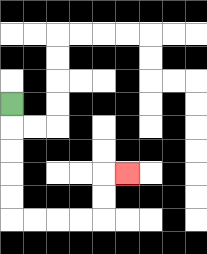{'start': '[0, 4]', 'end': '[5, 7]', 'path_directions': 'D,D,D,D,D,R,R,R,R,U,U,R', 'path_coordinates': '[[0, 4], [0, 5], [0, 6], [0, 7], [0, 8], [0, 9], [1, 9], [2, 9], [3, 9], [4, 9], [4, 8], [4, 7], [5, 7]]'}